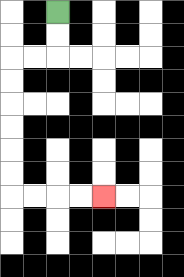{'start': '[2, 0]', 'end': '[4, 8]', 'path_directions': 'D,D,L,L,D,D,D,D,D,D,R,R,R,R', 'path_coordinates': '[[2, 0], [2, 1], [2, 2], [1, 2], [0, 2], [0, 3], [0, 4], [0, 5], [0, 6], [0, 7], [0, 8], [1, 8], [2, 8], [3, 8], [4, 8]]'}